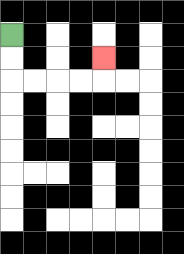{'start': '[0, 1]', 'end': '[4, 2]', 'path_directions': 'D,D,R,R,R,R,U', 'path_coordinates': '[[0, 1], [0, 2], [0, 3], [1, 3], [2, 3], [3, 3], [4, 3], [4, 2]]'}